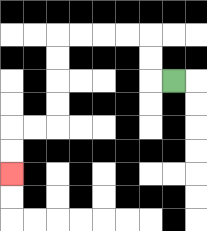{'start': '[7, 3]', 'end': '[0, 7]', 'path_directions': 'L,U,U,L,L,L,L,D,D,D,D,L,L,D,D', 'path_coordinates': '[[7, 3], [6, 3], [6, 2], [6, 1], [5, 1], [4, 1], [3, 1], [2, 1], [2, 2], [2, 3], [2, 4], [2, 5], [1, 5], [0, 5], [0, 6], [0, 7]]'}